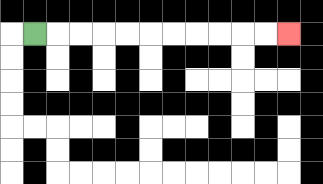{'start': '[1, 1]', 'end': '[12, 1]', 'path_directions': 'R,R,R,R,R,R,R,R,R,R,R', 'path_coordinates': '[[1, 1], [2, 1], [3, 1], [4, 1], [5, 1], [6, 1], [7, 1], [8, 1], [9, 1], [10, 1], [11, 1], [12, 1]]'}